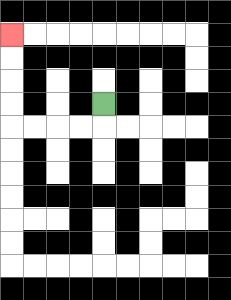{'start': '[4, 4]', 'end': '[0, 1]', 'path_directions': 'D,L,L,L,L,U,U,U,U', 'path_coordinates': '[[4, 4], [4, 5], [3, 5], [2, 5], [1, 5], [0, 5], [0, 4], [0, 3], [0, 2], [0, 1]]'}